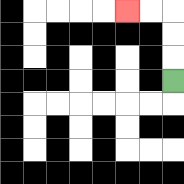{'start': '[7, 3]', 'end': '[5, 0]', 'path_directions': 'U,U,U,L,L', 'path_coordinates': '[[7, 3], [7, 2], [7, 1], [7, 0], [6, 0], [5, 0]]'}